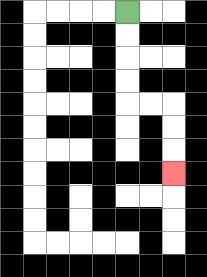{'start': '[5, 0]', 'end': '[7, 7]', 'path_directions': 'D,D,D,D,R,R,D,D,D', 'path_coordinates': '[[5, 0], [5, 1], [5, 2], [5, 3], [5, 4], [6, 4], [7, 4], [7, 5], [7, 6], [7, 7]]'}